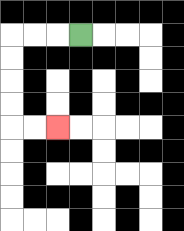{'start': '[3, 1]', 'end': '[2, 5]', 'path_directions': 'L,L,L,D,D,D,D,R,R', 'path_coordinates': '[[3, 1], [2, 1], [1, 1], [0, 1], [0, 2], [0, 3], [0, 4], [0, 5], [1, 5], [2, 5]]'}